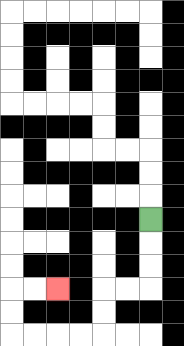{'start': '[6, 9]', 'end': '[2, 12]', 'path_directions': 'D,D,D,L,L,D,D,L,L,L,L,U,U,R,R', 'path_coordinates': '[[6, 9], [6, 10], [6, 11], [6, 12], [5, 12], [4, 12], [4, 13], [4, 14], [3, 14], [2, 14], [1, 14], [0, 14], [0, 13], [0, 12], [1, 12], [2, 12]]'}